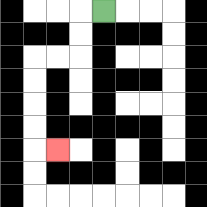{'start': '[4, 0]', 'end': '[2, 6]', 'path_directions': 'L,D,D,L,L,D,D,D,D,R', 'path_coordinates': '[[4, 0], [3, 0], [3, 1], [3, 2], [2, 2], [1, 2], [1, 3], [1, 4], [1, 5], [1, 6], [2, 6]]'}